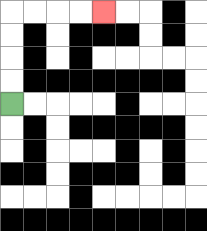{'start': '[0, 4]', 'end': '[4, 0]', 'path_directions': 'U,U,U,U,R,R,R,R', 'path_coordinates': '[[0, 4], [0, 3], [0, 2], [0, 1], [0, 0], [1, 0], [2, 0], [3, 0], [4, 0]]'}